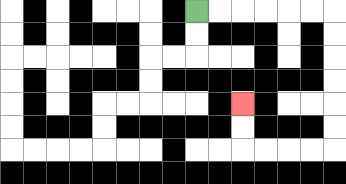{'start': '[8, 0]', 'end': '[10, 4]', 'path_directions': 'R,R,R,R,R,R,D,D,D,D,D,D,L,L,L,L,U,U', 'path_coordinates': '[[8, 0], [9, 0], [10, 0], [11, 0], [12, 0], [13, 0], [14, 0], [14, 1], [14, 2], [14, 3], [14, 4], [14, 5], [14, 6], [13, 6], [12, 6], [11, 6], [10, 6], [10, 5], [10, 4]]'}